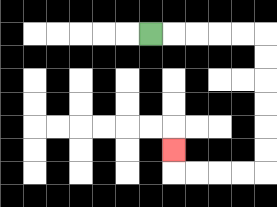{'start': '[6, 1]', 'end': '[7, 6]', 'path_directions': 'R,R,R,R,R,D,D,D,D,D,D,L,L,L,L,U', 'path_coordinates': '[[6, 1], [7, 1], [8, 1], [9, 1], [10, 1], [11, 1], [11, 2], [11, 3], [11, 4], [11, 5], [11, 6], [11, 7], [10, 7], [9, 7], [8, 7], [7, 7], [7, 6]]'}